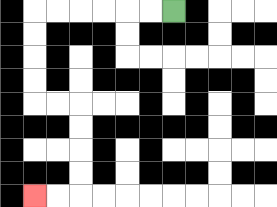{'start': '[7, 0]', 'end': '[1, 8]', 'path_directions': 'L,L,L,L,L,L,D,D,D,D,R,R,D,D,D,D,L,L', 'path_coordinates': '[[7, 0], [6, 0], [5, 0], [4, 0], [3, 0], [2, 0], [1, 0], [1, 1], [1, 2], [1, 3], [1, 4], [2, 4], [3, 4], [3, 5], [3, 6], [3, 7], [3, 8], [2, 8], [1, 8]]'}